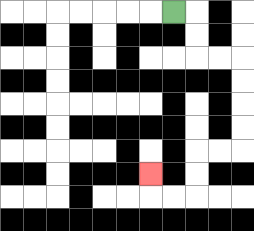{'start': '[7, 0]', 'end': '[6, 7]', 'path_directions': 'R,D,D,R,R,D,D,D,D,L,L,D,D,L,L,U', 'path_coordinates': '[[7, 0], [8, 0], [8, 1], [8, 2], [9, 2], [10, 2], [10, 3], [10, 4], [10, 5], [10, 6], [9, 6], [8, 6], [8, 7], [8, 8], [7, 8], [6, 8], [6, 7]]'}